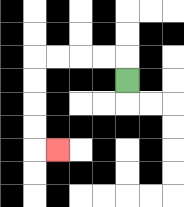{'start': '[5, 3]', 'end': '[2, 6]', 'path_directions': 'U,L,L,L,L,D,D,D,D,R', 'path_coordinates': '[[5, 3], [5, 2], [4, 2], [3, 2], [2, 2], [1, 2], [1, 3], [1, 4], [1, 5], [1, 6], [2, 6]]'}